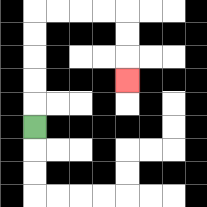{'start': '[1, 5]', 'end': '[5, 3]', 'path_directions': 'U,U,U,U,U,R,R,R,R,D,D,D', 'path_coordinates': '[[1, 5], [1, 4], [1, 3], [1, 2], [1, 1], [1, 0], [2, 0], [3, 0], [4, 0], [5, 0], [5, 1], [5, 2], [5, 3]]'}